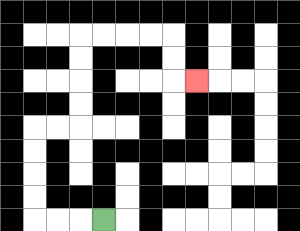{'start': '[4, 9]', 'end': '[8, 3]', 'path_directions': 'L,L,L,U,U,U,U,R,R,U,U,U,U,R,R,R,R,D,D,R', 'path_coordinates': '[[4, 9], [3, 9], [2, 9], [1, 9], [1, 8], [1, 7], [1, 6], [1, 5], [2, 5], [3, 5], [3, 4], [3, 3], [3, 2], [3, 1], [4, 1], [5, 1], [6, 1], [7, 1], [7, 2], [7, 3], [8, 3]]'}